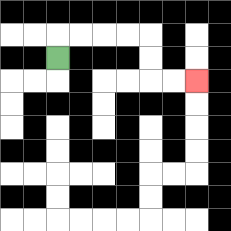{'start': '[2, 2]', 'end': '[8, 3]', 'path_directions': 'U,R,R,R,R,D,D,R,R', 'path_coordinates': '[[2, 2], [2, 1], [3, 1], [4, 1], [5, 1], [6, 1], [6, 2], [6, 3], [7, 3], [8, 3]]'}